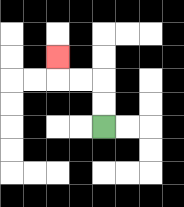{'start': '[4, 5]', 'end': '[2, 2]', 'path_directions': 'U,U,L,L,U', 'path_coordinates': '[[4, 5], [4, 4], [4, 3], [3, 3], [2, 3], [2, 2]]'}